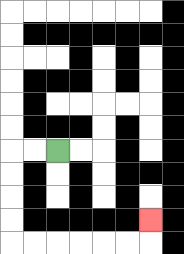{'start': '[2, 6]', 'end': '[6, 9]', 'path_directions': 'L,L,D,D,D,D,R,R,R,R,R,R,U', 'path_coordinates': '[[2, 6], [1, 6], [0, 6], [0, 7], [0, 8], [0, 9], [0, 10], [1, 10], [2, 10], [3, 10], [4, 10], [5, 10], [6, 10], [6, 9]]'}